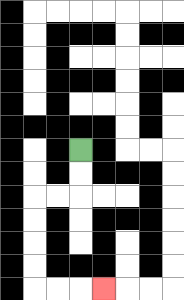{'start': '[3, 6]', 'end': '[4, 12]', 'path_directions': 'D,D,L,L,D,D,D,D,R,R,R', 'path_coordinates': '[[3, 6], [3, 7], [3, 8], [2, 8], [1, 8], [1, 9], [1, 10], [1, 11], [1, 12], [2, 12], [3, 12], [4, 12]]'}